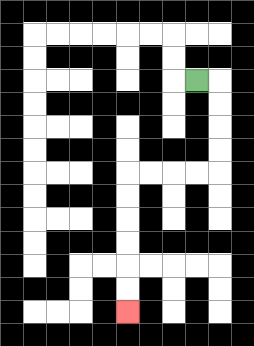{'start': '[8, 3]', 'end': '[5, 13]', 'path_directions': 'R,D,D,D,D,L,L,L,L,D,D,D,D,D,D', 'path_coordinates': '[[8, 3], [9, 3], [9, 4], [9, 5], [9, 6], [9, 7], [8, 7], [7, 7], [6, 7], [5, 7], [5, 8], [5, 9], [5, 10], [5, 11], [5, 12], [5, 13]]'}